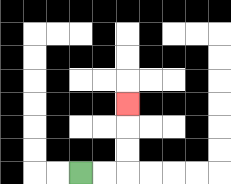{'start': '[3, 7]', 'end': '[5, 4]', 'path_directions': 'R,R,U,U,U', 'path_coordinates': '[[3, 7], [4, 7], [5, 7], [5, 6], [5, 5], [5, 4]]'}